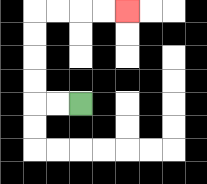{'start': '[3, 4]', 'end': '[5, 0]', 'path_directions': 'L,L,U,U,U,U,R,R,R,R', 'path_coordinates': '[[3, 4], [2, 4], [1, 4], [1, 3], [1, 2], [1, 1], [1, 0], [2, 0], [3, 0], [4, 0], [5, 0]]'}